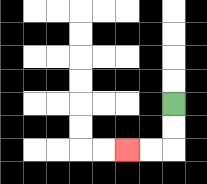{'start': '[7, 4]', 'end': '[5, 6]', 'path_directions': 'D,D,L,L', 'path_coordinates': '[[7, 4], [7, 5], [7, 6], [6, 6], [5, 6]]'}